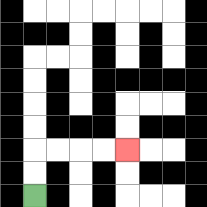{'start': '[1, 8]', 'end': '[5, 6]', 'path_directions': 'U,U,R,R,R,R', 'path_coordinates': '[[1, 8], [1, 7], [1, 6], [2, 6], [3, 6], [4, 6], [5, 6]]'}